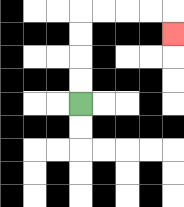{'start': '[3, 4]', 'end': '[7, 1]', 'path_directions': 'U,U,U,U,R,R,R,R,D', 'path_coordinates': '[[3, 4], [3, 3], [3, 2], [3, 1], [3, 0], [4, 0], [5, 0], [6, 0], [7, 0], [7, 1]]'}